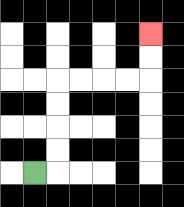{'start': '[1, 7]', 'end': '[6, 1]', 'path_directions': 'R,U,U,U,U,R,R,R,R,U,U', 'path_coordinates': '[[1, 7], [2, 7], [2, 6], [2, 5], [2, 4], [2, 3], [3, 3], [4, 3], [5, 3], [6, 3], [6, 2], [6, 1]]'}